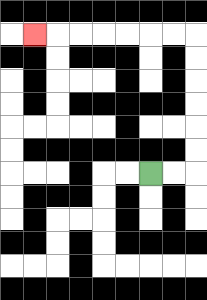{'start': '[6, 7]', 'end': '[1, 1]', 'path_directions': 'R,R,U,U,U,U,U,U,L,L,L,L,L,L,L', 'path_coordinates': '[[6, 7], [7, 7], [8, 7], [8, 6], [8, 5], [8, 4], [8, 3], [8, 2], [8, 1], [7, 1], [6, 1], [5, 1], [4, 1], [3, 1], [2, 1], [1, 1]]'}